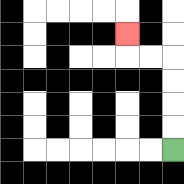{'start': '[7, 6]', 'end': '[5, 1]', 'path_directions': 'U,U,U,U,L,L,U', 'path_coordinates': '[[7, 6], [7, 5], [7, 4], [7, 3], [7, 2], [6, 2], [5, 2], [5, 1]]'}